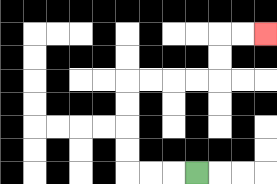{'start': '[8, 7]', 'end': '[11, 1]', 'path_directions': 'L,L,L,U,U,U,U,R,R,R,R,U,U,R,R', 'path_coordinates': '[[8, 7], [7, 7], [6, 7], [5, 7], [5, 6], [5, 5], [5, 4], [5, 3], [6, 3], [7, 3], [8, 3], [9, 3], [9, 2], [9, 1], [10, 1], [11, 1]]'}